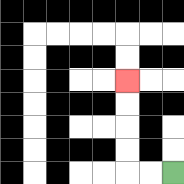{'start': '[7, 7]', 'end': '[5, 3]', 'path_directions': 'L,L,U,U,U,U', 'path_coordinates': '[[7, 7], [6, 7], [5, 7], [5, 6], [5, 5], [5, 4], [5, 3]]'}